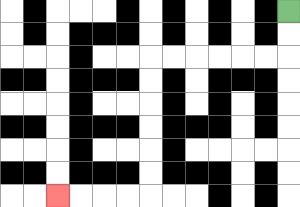{'start': '[12, 0]', 'end': '[2, 8]', 'path_directions': 'D,D,L,L,L,L,L,L,D,D,D,D,D,D,L,L,L,L', 'path_coordinates': '[[12, 0], [12, 1], [12, 2], [11, 2], [10, 2], [9, 2], [8, 2], [7, 2], [6, 2], [6, 3], [6, 4], [6, 5], [6, 6], [6, 7], [6, 8], [5, 8], [4, 8], [3, 8], [2, 8]]'}